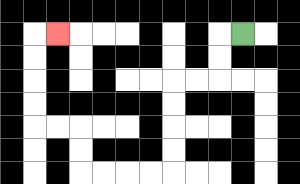{'start': '[10, 1]', 'end': '[2, 1]', 'path_directions': 'L,D,D,L,L,D,D,D,D,L,L,L,L,U,U,L,L,U,U,U,U,R', 'path_coordinates': '[[10, 1], [9, 1], [9, 2], [9, 3], [8, 3], [7, 3], [7, 4], [7, 5], [7, 6], [7, 7], [6, 7], [5, 7], [4, 7], [3, 7], [3, 6], [3, 5], [2, 5], [1, 5], [1, 4], [1, 3], [1, 2], [1, 1], [2, 1]]'}